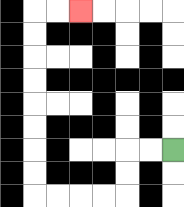{'start': '[7, 6]', 'end': '[3, 0]', 'path_directions': 'L,L,D,D,L,L,L,L,U,U,U,U,U,U,U,U,R,R', 'path_coordinates': '[[7, 6], [6, 6], [5, 6], [5, 7], [5, 8], [4, 8], [3, 8], [2, 8], [1, 8], [1, 7], [1, 6], [1, 5], [1, 4], [1, 3], [1, 2], [1, 1], [1, 0], [2, 0], [3, 0]]'}